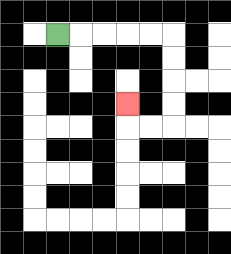{'start': '[2, 1]', 'end': '[5, 4]', 'path_directions': 'R,R,R,R,R,D,D,D,D,L,L,U', 'path_coordinates': '[[2, 1], [3, 1], [4, 1], [5, 1], [6, 1], [7, 1], [7, 2], [7, 3], [7, 4], [7, 5], [6, 5], [5, 5], [5, 4]]'}